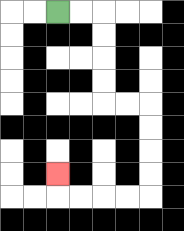{'start': '[2, 0]', 'end': '[2, 7]', 'path_directions': 'R,R,D,D,D,D,R,R,D,D,D,D,L,L,L,L,U', 'path_coordinates': '[[2, 0], [3, 0], [4, 0], [4, 1], [4, 2], [4, 3], [4, 4], [5, 4], [6, 4], [6, 5], [6, 6], [6, 7], [6, 8], [5, 8], [4, 8], [3, 8], [2, 8], [2, 7]]'}